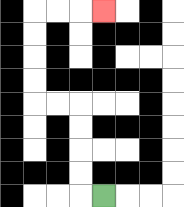{'start': '[4, 8]', 'end': '[4, 0]', 'path_directions': 'L,U,U,U,U,L,L,U,U,U,U,R,R,R', 'path_coordinates': '[[4, 8], [3, 8], [3, 7], [3, 6], [3, 5], [3, 4], [2, 4], [1, 4], [1, 3], [1, 2], [1, 1], [1, 0], [2, 0], [3, 0], [4, 0]]'}